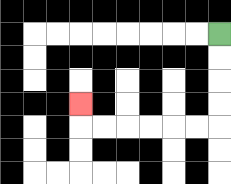{'start': '[9, 1]', 'end': '[3, 4]', 'path_directions': 'D,D,D,D,L,L,L,L,L,L,U', 'path_coordinates': '[[9, 1], [9, 2], [9, 3], [9, 4], [9, 5], [8, 5], [7, 5], [6, 5], [5, 5], [4, 5], [3, 5], [3, 4]]'}